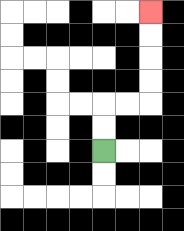{'start': '[4, 6]', 'end': '[6, 0]', 'path_directions': 'U,U,R,R,U,U,U,U', 'path_coordinates': '[[4, 6], [4, 5], [4, 4], [5, 4], [6, 4], [6, 3], [6, 2], [6, 1], [6, 0]]'}